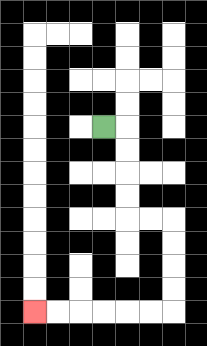{'start': '[4, 5]', 'end': '[1, 13]', 'path_directions': 'R,D,D,D,D,R,R,D,D,D,D,L,L,L,L,L,L', 'path_coordinates': '[[4, 5], [5, 5], [5, 6], [5, 7], [5, 8], [5, 9], [6, 9], [7, 9], [7, 10], [7, 11], [7, 12], [7, 13], [6, 13], [5, 13], [4, 13], [3, 13], [2, 13], [1, 13]]'}